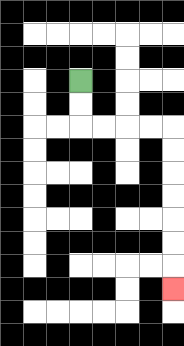{'start': '[3, 3]', 'end': '[7, 12]', 'path_directions': 'D,D,R,R,R,R,D,D,D,D,D,D,D', 'path_coordinates': '[[3, 3], [3, 4], [3, 5], [4, 5], [5, 5], [6, 5], [7, 5], [7, 6], [7, 7], [7, 8], [7, 9], [7, 10], [7, 11], [7, 12]]'}